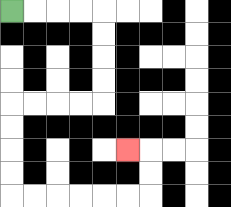{'start': '[0, 0]', 'end': '[5, 6]', 'path_directions': 'R,R,R,R,D,D,D,D,L,L,L,L,D,D,D,D,R,R,R,R,R,R,U,U,L', 'path_coordinates': '[[0, 0], [1, 0], [2, 0], [3, 0], [4, 0], [4, 1], [4, 2], [4, 3], [4, 4], [3, 4], [2, 4], [1, 4], [0, 4], [0, 5], [0, 6], [0, 7], [0, 8], [1, 8], [2, 8], [3, 8], [4, 8], [5, 8], [6, 8], [6, 7], [6, 6], [5, 6]]'}